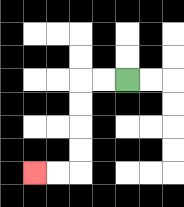{'start': '[5, 3]', 'end': '[1, 7]', 'path_directions': 'L,L,D,D,D,D,L,L', 'path_coordinates': '[[5, 3], [4, 3], [3, 3], [3, 4], [3, 5], [3, 6], [3, 7], [2, 7], [1, 7]]'}